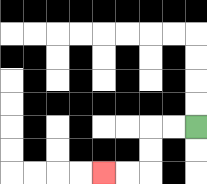{'start': '[8, 5]', 'end': '[4, 7]', 'path_directions': 'L,L,D,D,L,L', 'path_coordinates': '[[8, 5], [7, 5], [6, 5], [6, 6], [6, 7], [5, 7], [4, 7]]'}